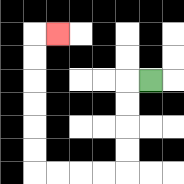{'start': '[6, 3]', 'end': '[2, 1]', 'path_directions': 'L,D,D,D,D,L,L,L,L,U,U,U,U,U,U,R', 'path_coordinates': '[[6, 3], [5, 3], [5, 4], [5, 5], [5, 6], [5, 7], [4, 7], [3, 7], [2, 7], [1, 7], [1, 6], [1, 5], [1, 4], [1, 3], [1, 2], [1, 1], [2, 1]]'}